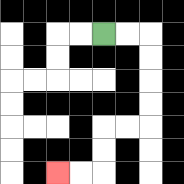{'start': '[4, 1]', 'end': '[2, 7]', 'path_directions': 'R,R,D,D,D,D,L,L,D,D,L,L', 'path_coordinates': '[[4, 1], [5, 1], [6, 1], [6, 2], [6, 3], [6, 4], [6, 5], [5, 5], [4, 5], [4, 6], [4, 7], [3, 7], [2, 7]]'}